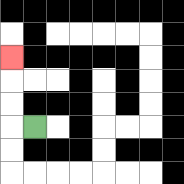{'start': '[1, 5]', 'end': '[0, 2]', 'path_directions': 'L,U,U,U', 'path_coordinates': '[[1, 5], [0, 5], [0, 4], [0, 3], [0, 2]]'}